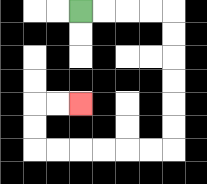{'start': '[3, 0]', 'end': '[3, 4]', 'path_directions': 'R,R,R,R,D,D,D,D,D,D,L,L,L,L,L,L,U,U,R,R', 'path_coordinates': '[[3, 0], [4, 0], [5, 0], [6, 0], [7, 0], [7, 1], [7, 2], [7, 3], [7, 4], [7, 5], [7, 6], [6, 6], [5, 6], [4, 6], [3, 6], [2, 6], [1, 6], [1, 5], [1, 4], [2, 4], [3, 4]]'}